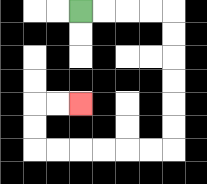{'start': '[3, 0]', 'end': '[3, 4]', 'path_directions': 'R,R,R,R,D,D,D,D,D,D,L,L,L,L,L,L,U,U,R,R', 'path_coordinates': '[[3, 0], [4, 0], [5, 0], [6, 0], [7, 0], [7, 1], [7, 2], [7, 3], [7, 4], [7, 5], [7, 6], [6, 6], [5, 6], [4, 6], [3, 6], [2, 6], [1, 6], [1, 5], [1, 4], [2, 4], [3, 4]]'}